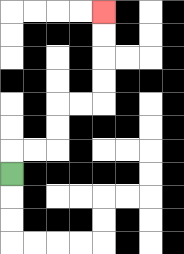{'start': '[0, 7]', 'end': '[4, 0]', 'path_directions': 'U,R,R,U,U,R,R,U,U,U,U', 'path_coordinates': '[[0, 7], [0, 6], [1, 6], [2, 6], [2, 5], [2, 4], [3, 4], [4, 4], [4, 3], [4, 2], [4, 1], [4, 0]]'}